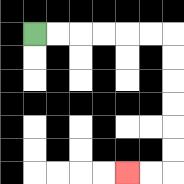{'start': '[1, 1]', 'end': '[5, 7]', 'path_directions': 'R,R,R,R,R,R,D,D,D,D,D,D,L,L', 'path_coordinates': '[[1, 1], [2, 1], [3, 1], [4, 1], [5, 1], [6, 1], [7, 1], [7, 2], [7, 3], [7, 4], [7, 5], [7, 6], [7, 7], [6, 7], [5, 7]]'}